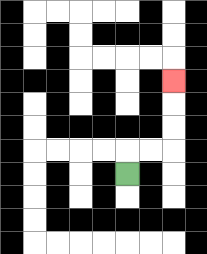{'start': '[5, 7]', 'end': '[7, 3]', 'path_directions': 'U,R,R,U,U,U', 'path_coordinates': '[[5, 7], [5, 6], [6, 6], [7, 6], [7, 5], [7, 4], [7, 3]]'}